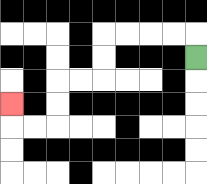{'start': '[8, 2]', 'end': '[0, 4]', 'path_directions': 'U,L,L,L,L,D,D,L,L,D,D,L,L,U', 'path_coordinates': '[[8, 2], [8, 1], [7, 1], [6, 1], [5, 1], [4, 1], [4, 2], [4, 3], [3, 3], [2, 3], [2, 4], [2, 5], [1, 5], [0, 5], [0, 4]]'}